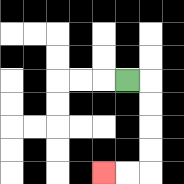{'start': '[5, 3]', 'end': '[4, 7]', 'path_directions': 'R,D,D,D,D,L,L', 'path_coordinates': '[[5, 3], [6, 3], [6, 4], [6, 5], [6, 6], [6, 7], [5, 7], [4, 7]]'}